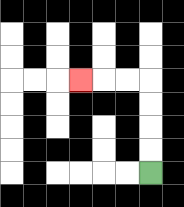{'start': '[6, 7]', 'end': '[3, 3]', 'path_directions': 'U,U,U,U,L,L,L', 'path_coordinates': '[[6, 7], [6, 6], [6, 5], [6, 4], [6, 3], [5, 3], [4, 3], [3, 3]]'}